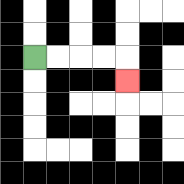{'start': '[1, 2]', 'end': '[5, 3]', 'path_directions': 'R,R,R,R,D', 'path_coordinates': '[[1, 2], [2, 2], [3, 2], [4, 2], [5, 2], [5, 3]]'}